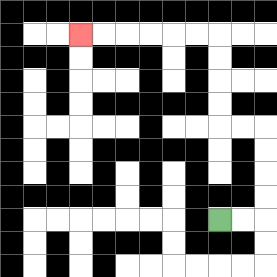{'start': '[9, 9]', 'end': '[3, 1]', 'path_directions': 'R,R,U,U,U,U,L,L,U,U,U,U,L,L,L,L,L,L', 'path_coordinates': '[[9, 9], [10, 9], [11, 9], [11, 8], [11, 7], [11, 6], [11, 5], [10, 5], [9, 5], [9, 4], [9, 3], [9, 2], [9, 1], [8, 1], [7, 1], [6, 1], [5, 1], [4, 1], [3, 1]]'}